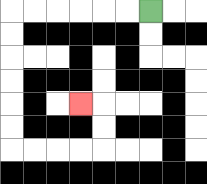{'start': '[6, 0]', 'end': '[3, 4]', 'path_directions': 'L,L,L,L,L,L,D,D,D,D,D,D,R,R,R,R,U,U,L', 'path_coordinates': '[[6, 0], [5, 0], [4, 0], [3, 0], [2, 0], [1, 0], [0, 0], [0, 1], [0, 2], [0, 3], [0, 4], [0, 5], [0, 6], [1, 6], [2, 6], [3, 6], [4, 6], [4, 5], [4, 4], [3, 4]]'}